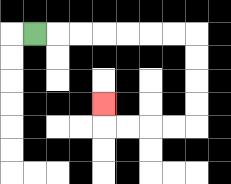{'start': '[1, 1]', 'end': '[4, 4]', 'path_directions': 'R,R,R,R,R,R,R,D,D,D,D,L,L,L,L,U', 'path_coordinates': '[[1, 1], [2, 1], [3, 1], [4, 1], [5, 1], [6, 1], [7, 1], [8, 1], [8, 2], [8, 3], [8, 4], [8, 5], [7, 5], [6, 5], [5, 5], [4, 5], [4, 4]]'}